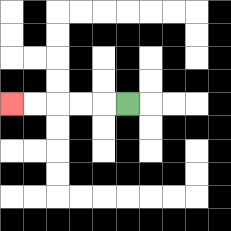{'start': '[5, 4]', 'end': '[0, 4]', 'path_directions': 'L,L,L,L,L', 'path_coordinates': '[[5, 4], [4, 4], [3, 4], [2, 4], [1, 4], [0, 4]]'}